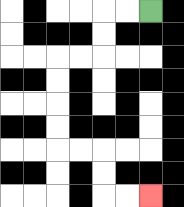{'start': '[6, 0]', 'end': '[6, 8]', 'path_directions': 'L,L,D,D,L,L,D,D,D,D,R,R,D,D,R,R', 'path_coordinates': '[[6, 0], [5, 0], [4, 0], [4, 1], [4, 2], [3, 2], [2, 2], [2, 3], [2, 4], [2, 5], [2, 6], [3, 6], [4, 6], [4, 7], [4, 8], [5, 8], [6, 8]]'}